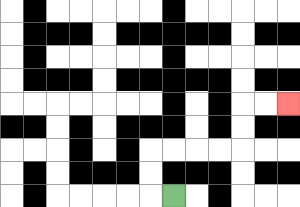{'start': '[7, 8]', 'end': '[12, 4]', 'path_directions': 'L,U,U,R,R,R,R,U,U,R,R', 'path_coordinates': '[[7, 8], [6, 8], [6, 7], [6, 6], [7, 6], [8, 6], [9, 6], [10, 6], [10, 5], [10, 4], [11, 4], [12, 4]]'}